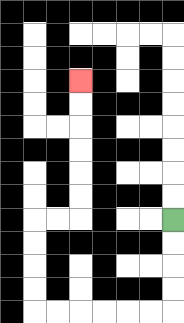{'start': '[7, 9]', 'end': '[3, 3]', 'path_directions': 'D,D,D,D,L,L,L,L,L,L,U,U,U,U,R,R,U,U,U,U,U,U', 'path_coordinates': '[[7, 9], [7, 10], [7, 11], [7, 12], [7, 13], [6, 13], [5, 13], [4, 13], [3, 13], [2, 13], [1, 13], [1, 12], [1, 11], [1, 10], [1, 9], [2, 9], [3, 9], [3, 8], [3, 7], [3, 6], [3, 5], [3, 4], [3, 3]]'}